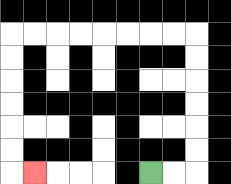{'start': '[6, 7]', 'end': '[1, 7]', 'path_directions': 'R,R,U,U,U,U,U,U,L,L,L,L,L,L,L,L,D,D,D,D,D,D,R', 'path_coordinates': '[[6, 7], [7, 7], [8, 7], [8, 6], [8, 5], [8, 4], [8, 3], [8, 2], [8, 1], [7, 1], [6, 1], [5, 1], [4, 1], [3, 1], [2, 1], [1, 1], [0, 1], [0, 2], [0, 3], [0, 4], [0, 5], [0, 6], [0, 7], [1, 7]]'}